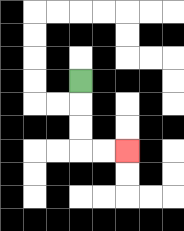{'start': '[3, 3]', 'end': '[5, 6]', 'path_directions': 'D,D,D,R,R', 'path_coordinates': '[[3, 3], [3, 4], [3, 5], [3, 6], [4, 6], [5, 6]]'}